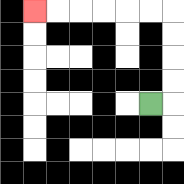{'start': '[6, 4]', 'end': '[1, 0]', 'path_directions': 'R,U,U,U,U,L,L,L,L,L,L', 'path_coordinates': '[[6, 4], [7, 4], [7, 3], [7, 2], [7, 1], [7, 0], [6, 0], [5, 0], [4, 0], [3, 0], [2, 0], [1, 0]]'}